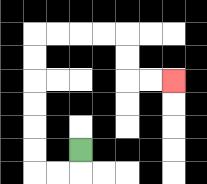{'start': '[3, 6]', 'end': '[7, 3]', 'path_directions': 'D,L,L,U,U,U,U,U,U,R,R,R,R,D,D,R,R', 'path_coordinates': '[[3, 6], [3, 7], [2, 7], [1, 7], [1, 6], [1, 5], [1, 4], [1, 3], [1, 2], [1, 1], [2, 1], [3, 1], [4, 1], [5, 1], [5, 2], [5, 3], [6, 3], [7, 3]]'}